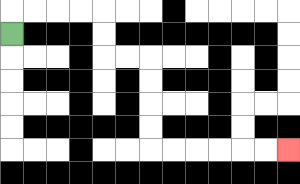{'start': '[0, 1]', 'end': '[12, 6]', 'path_directions': 'U,R,R,R,R,D,D,R,R,D,D,D,D,R,R,R,R,R,R', 'path_coordinates': '[[0, 1], [0, 0], [1, 0], [2, 0], [3, 0], [4, 0], [4, 1], [4, 2], [5, 2], [6, 2], [6, 3], [6, 4], [6, 5], [6, 6], [7, 6], [8, 6], [9, 6], [10, 6], [11, 6], [12, 6]]'}